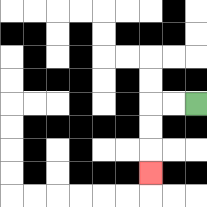{'start': '[8, 4]', 'end': '[6, 7]', 'path_directions': 'L,L,D,D,D', 'path_coordinates': '[[8, 4], [7, 4], [6, 4], [6, 5], [6, 6], [6, 7]]'}